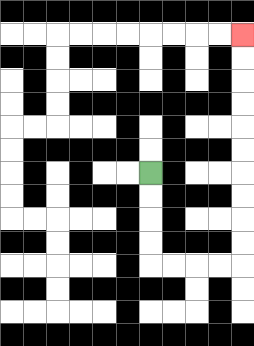{'start': '[6, 7]', 'end': '[10, 1]', 'path_directions': 'D,D,D,D,R,R,R,R,U,U,U,U,U,U,U,U,U,U', 'path_coordinates': '[[6, 7], [6, 8], [6, 9], [6, 10], [6, 11], [7, 11], [8, 11], [9, 11], [10, 11], [10, 10], [10, 9], [10, 8], [10, 7], [10, 6], [10, 5], [10, 4], [10, 3], [10, 2], [10, 1]]'}